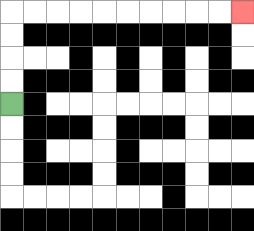{'start': '[0, 4]', 'end': '[10, 0]', 'path_directions': 'U,U,U,U,R,R,R,R,R,R,R,R,R,R', 'path_coordinates': '[[0, 4], [0, 3], [0, 2], [0, 1], [0, 0], [1, 0], [2, 0], [3, 0], [4, 0], [5, 0], [6, 0], [7, 0], [8, 0], [9, 0], [10, 0]]'}